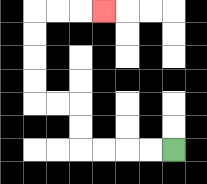{'start': '[7, 6]', 'end': '[4, 0]', 'path_directions': 'L,L,L,L,U,U,L,L,U,U,U,U,R,R,R', 'path_coordinates': '[[7, 6], [6, 6], [5, 6], [4, 6], [3, 6], [3, 5], [3, 4], [2, 4], [1, 4], [1, 3], [1, 2], [1, 1], [1, 0], [2, 0], [3, 0], [4, 0]]'}